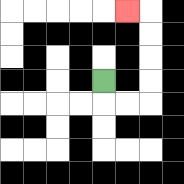{'start': '[4, 3]', 'end': '[5, 0]', 'path_directions': 'D,R,R,U,U,U,U,L', 'path_coordinates': '[[4, 3], [4, 4], [5, 4], [6, 4], [6, 3], [6, 2], [6, 1], [6, 0], [5, 0]]'}